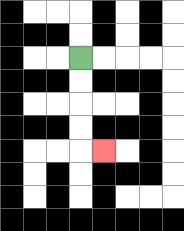{'start': '[3, 2]', 'end': '[4, 6]', 'path_directions': 'D,D,D,D,R', 'path_coordinates': '[[3, 2], [3, 3], [3, 4], [3, 5], [3, 6], [4, 6]]'}